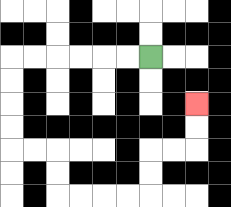{'start': '[6, 2]', 'end': '[8, 4]', 'path_directions': 'L,L,L,L,L,L,D,D,D,D,R,R,D,D,R,R,R,R,U,U,R,R,U,U', 'path_coordinates': '[[6, 2], [5, 2], [4, 2], [3, 2], [2, 2], [1, 2], [0, 2], [0, 3], [0, 4], [0, 5], [0, 6], [1, 6], [2, 6], [2, 7], [2, 8], [3, 8], [4, 8], [5, 8], [6, 8], [6, 7], [6, 6], [7, 6], [8, 6], [8, 5], [8, 4]]'}